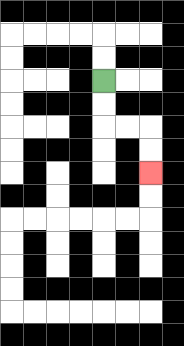{'start': '[4, 3]', 'end': '[6, 7]', 'path_directions': 'D,D,R,R,D,D', 'path_coordinates': '[[4, 3], [4, 4], [4, 5], [5, 5], [6, 5], [6, 6], [6, 7]]'}